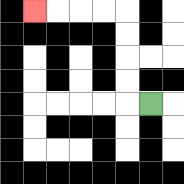{'start': '[6, 4]', 'end': '[1, 0]', 'path_directions': 'L,U,U,U,U,L,L,L,L', 'path_coordinates': '[[6, 4], [5, 4], [5, 3], [5, 2], [5, 1], [5, 0], [4, 0], [3, 0], [2, 0], [1, 0]]'}